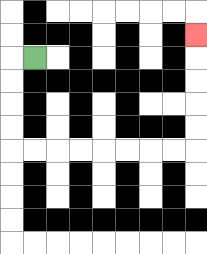{'start': '[1, 2]', 'end': '[8, 1]', 'path_directions': 'L,D,D,D,D,R,R,R,R,R,R,R,R,U,U,U,U,U', 'path_coordinates': '[[1, 2], [0, 2], [0, 3], [0, 4], [0, 5], [0, 6], [1, 6], [2, 6], [3, 6], [4, 6], [5, 6], [6, 6], [7, 6], [8, 6], [8, 5], [8, 4], [8, 3], [8, 2], [8, 1]]'}